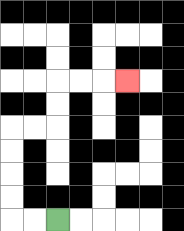{'start': '[2, 9]', 'end': '[5, 3]', 'path_directions': 'L,L,U,U,U,U,R,R,U,U,R,R,R', 'path_coordinates': '[[2, 9], [1, 9], [0, 9], [0, 8], [0, 7], [0, 6], [0, 5], [1, 5], [2, 5], [2, 4], [2, 3], [3, 3], [4, 3], [5, 3]]'}